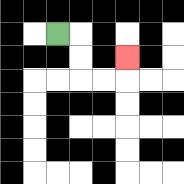{'start': '[2, 1]', 'end': '[5, 2]', 'path_directions': 'R,D,D,R,R,U', 'path_coordinates': '[[2, 1], [3, 1], [3, 2], [3, 3], [4, 3], [5, 3], [5, 2]]'}